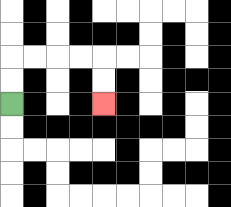{'start': '[0, 4]', 'end': '[4, 4]', 'path_directions': 'U,U,R,R,R,R,D,D', 'path_coordinates': '[[0, 4], [0, 3], [0, 2], [1, 2], [2, 2], [3, 2], [4, 2], [4, 3], [4, 4]]'}